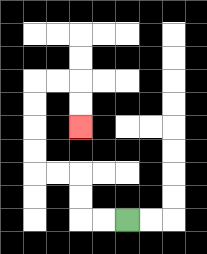{'start': '[5, 9]', 'end': '[3, 5]', 'path_directions': 'L,L,U,U,L,L,U,U,U,U,R,R,D,D', 'path_coordinates': '[[5, 9], [4, 9], [3, 9], [3, 8], [3, 7], [2, 7], [1, 7], [1, 6], [1, 5], [1, 4], [1, 3], [2, 3], [3, 3], [3, 4], [3, 5]]'}